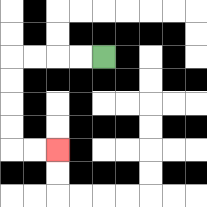{'start': '[4, 2]', 'end': '[2, 6]', 'path_directions': 'L,L,L,L,D,D,D,D,R,R', 'path_coordinates': '[[4, 2], [3, 2], [2, 2], [1, 2], [0, 2], [0, 3], [0, 4], [0, 5], [0, 6], [1, 6], [2, 6]]'}